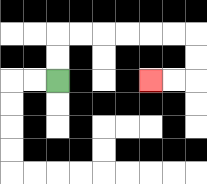{'start': '[2, 3]', 'end': '[6, 3]', 'path_directions': 'U,U,R,R,R,R,R,R,D,D,L,L', 'path_coordinates': '[[2, 3], [2, 2], [2, 1], [3, 1], [4, 1], [5, 1], [6, 1], [7, 1], [8, 1], [8, 2], [8, 3], [7, 3], [6, 3]]'}